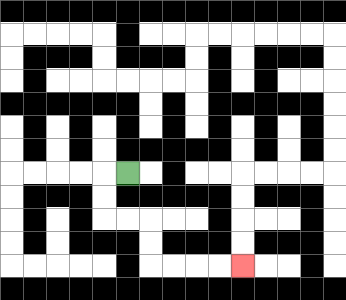{'start': '[5, 7]', 'end': '[10, 11]', 'path_directions': 'L,D,D,R,R,D,D,R,R,R,R', 'path_coordinates': '[[5, 7], [4, 7], [4, 8], [4, 9], [5, 9], [6, 9], [6, 10], [6, 11], [7, 11], [8, 11], [9, 11], [10, 11]]'}